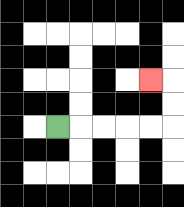{'start': '[2, 5]', 'end': '[6, 3]', 'path_directions': 'R,R,R,R,R,U,U,L', 'path_coordinates': '[[2, 5], [3, 5], [4, 5], [5, 5], [6, 5], [7, 5], [7, 4], [7, 3], [6, 3]]'}